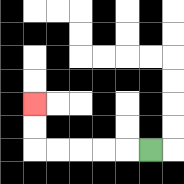{'start': '[6, 6]', 'end': '[1, 4]', 'path_directions': 'L,L,L,L,L,U,U', 'path_coordinates': '[[6, 6], [5, 6], [4, 6], [3, 6], [2, 6], [1, 6], [1, 5], [1, 4]]'}